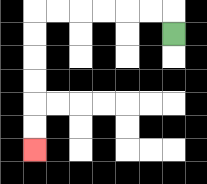{'start': '[7, 1]', 'end': '[1, 6]', 'path_directions': 'U,L,L,L,L,L,L,D,D,D,D,D,D', 'path_coordinates': '[[7, 1], [7, 0], [6, 0], [5, 0], [4, 0], [3, 0], [2, 0], [1, 0], [1, 1], [1, 2], [1, 3], [1, 4], [1, 5], [1, 6]]'}